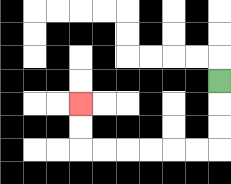{'start': '[9, 3]', 'end': '[3, 4]', 'path_directions': 'D,D,D,L,L,L,L,L,L,U,U', 'path_coordinates': '[[9, 3], [9, 4], [9, 5], [9, 6], [8, 6], [7, 6], [6, 6], [5, 6], [4, 6], [3, 6], [3, 5], [3, 4]]'}